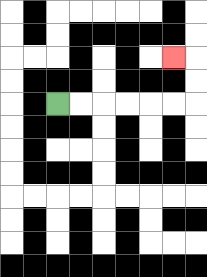{'start': '[2, 4]', 'end': '[7, 2]', 'path_directions': 'R,R,R,R,R,R,U,U,L', 'path_coordinates': '[[2, 4], [3, 4], [4, 4], [5, 4], [6, 4], [7, 4], [8, 4], [8, 3], [8, 2], [7, 2]]'}